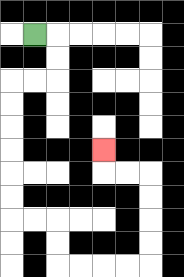{'start': '[1, 1]', 'end': '[4, 6]', 'path_directions': 'R,D,D,L,L,D,D,D,D,D,D,R,R,D,D,R,R,R,R,U,U,U,U,L,L,U', 'path_coordinates': '[[1, 1], [2, 1], [2, 2], [2, 3], [1, 3], [0, 3], [0, 4], [0, 5], [0, 6], [0, 7], [0, 8], [0, 9], [1, 9], [2, 9], [2, 10], [2, 11], [3, 11], [4, 11], [5, 11], [6, 11], [6, 10], [6, 9], [6, 8], [6, 7], [5, 7], [4, 7], [4, 6]]'}